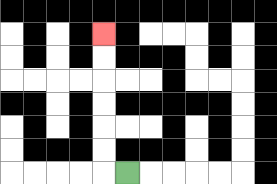{'start': '[5, 7]', 'end': '[4, 1]', 'path_directions': 'L,U,U,U,U,U,U', 'path_coordinates': '[[5, 7], [4, 7], [4, 6], [4, 5], [4, 4], [4, 3], [4, 2], [4, 1]]'}